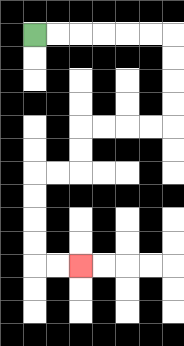{'start': '[1, 1]', 'end': '[3, 11]', 'path_directions': 'R,R,R,R,R,R,D,D,D,D,L,L,L,L,D,D,L,L,D,D,D,D,R,R', 'path_coordinates': '[[1, 1], [2, 1], [3, 1], [4, 1], [5, 1], [6, 1], [7, 1], [7, 2], [7, 3], [7, 4], [7, 5], [6, 5], [5, 5], [4, 5], [3, 5], [3, 6], [3, 7], [2, 7], [1, 7], [1, 8], [1, 9], [1, 10], [1, 11], [2, 11], [3, 11]]'}